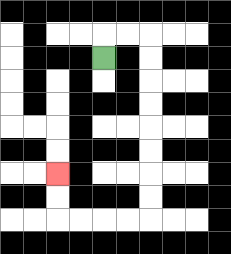{'start': '[4, 2]', 'end': '[2, 7]', 'path_directions': 'U,R,R,D,D,D,D,D,D,D,D,L,L,L,L,U,U', 'path_coordinates': '[[4, 2], [4, 1], [5, 1], [6, 1], [6, 2], [6, 3], [6, 4], [6, 5], [6, 6], [6, 7], [6, 8], [6, 9], [5, 9], [4, 9], [3, 9], [2, 9], [2, 8], [2, 7]]'}